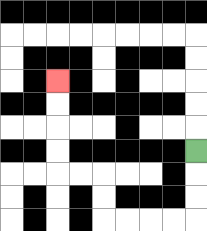{'start': '[8, 6]', 'end': '[2, 3]', 'path_directions': 'D,D,D,L,L,L,L,U,U,L,L,U,U,U,U', 'path_coordinates': '[[8, 6], [8, 7], [8, 8], [8, 9], [7, 9], [6, 9], [5, 9], [4, 9], [4, 8], [4, 7], [3, 7], [2, 7], [2, 6], [2, 5], [2, 4], [2, 3]]'}